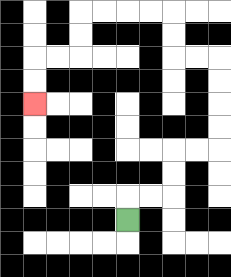{'start': '[5, 9]', 'end': '[1, 4]', 'path_directions': 'U,R,R,U,U,R,R,U,U,U,U,L,L,U,U,L,L,L,L,D,D,L,L,D,D', 'path_coordinates': '[[5, 9], [5, 8], [6, 8], [7, 8], [7, 7], [7, 6], [8, 6], [9, 6], [9, 5], [9, 4], [9, 3], [9, 2], [8, 2], [7, 2], [7, 1], [7, 0], [6, 0], [5, 0], [4, 0], [3, 0], [3, 1], [3, 2], [2, 2], [1, 2], [1, 3], [1, 4]]'}